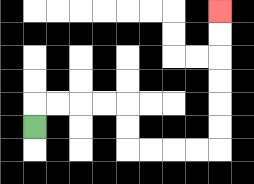{'start': '[1, 5]', 'end': '[9, 0]', 'path_directions': 'U,R,R,R,R,D,D,R,R,R,R,U,U,U,U,U,U', 'path_coordinates': '[[1, 5], [1, 4], [2, 4], [3, 4], [4, 4], [5, 4], [5, 5], [5, 6], [6, 6], [7, 6], [8, 6], [9, 6], [9, 5], [9, 4], [9, 3], [9, 2], [9, 1], [9, 0]]'}